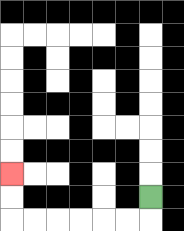{'start': '[6, 8]', 'end': '[0, 7]', 'path_directions': 'D,L,L,L,L,L,L,U,U', 'path_coordinates': '[[6, 8], [6, 9], [5, 9], [4, 9], [3, 9], [2, 9], [1, 9], [0, 9], [0, 8], [0, 7]]'}